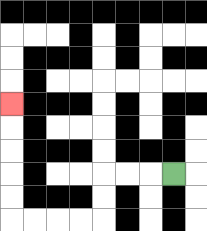{'start': '[7, 7]', 'end': '[0, 4]', 'path_directions': 'L,L,L,D,D,L,L,L,L,U,U,U,U,U', 'path_coordinates': '[[7, 7], [6, 7], [5, 7], [4, 7], [4, 8], [4, 9], [3, 9], [2, 9], [1, 9], [0, 9], [0, 8], [0, 7], [0, 6], [0, 5], [0, 4]]'}